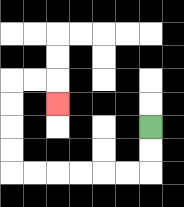{'start': '[6, 5]', 'end': '[2, 4]', 'path_directions': 'D,D,L,L,L,L,L,L,U,U,U,U,R,R,D', 'path_coordinates': '[[6, 5], [6, 6], [6, 7], [5, 7], [4, 7], [3, 7], [2, 7], [1, 7], [0, 7], [0, 6], [0, 5], [0, 4], [0, 3], [1, 3], [2, 3], [2, 4]]'}